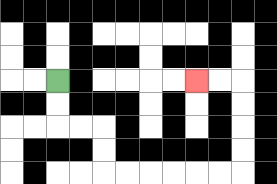{'start': '[2, 3]', 'end': '[8, 3]', 'path_directions': 'D,D,R,R,D,D,R,R,R,R,R,R,U,U,U,U,L,L', 'path_coordinates': '[[2, 3], [2, 4], [2, 5], [3, 5], [4, 5], [4, 6], [4, 7], [5, 7], [6, 7], [7, 7], [8, 7], [9, 7], [10, 7], [10, 6], [10, 5], [10, 4], [10, 3], [9, 3], [8, 3]]'}